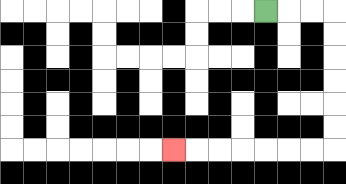{'start': '[11, 0]', 'end': '[7, 6]', 'path_directions': 'R,R,R,D,D,D,D,D,D,L,L,L,L,L,L,L', 'path_coordinates': '[[11, 0], [12, 0], [13, 0], [14, 0], [14, 1], [14, 2], [14, 3], [14, 4], [14, 5], [14, 6], [13, 6], [12, 6], [11, 6], [10, 6], [9, 6], [8, 6], [7, 6]]'}